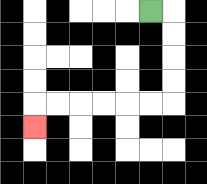{'start': '[6, 0]', 'end': '[1, 5]', 'path_directions': 'R,D,D,D,D,L,L,L,L,L,L,D', 'path_coordinates': '[[6, 0], [7, 0], [7, 1], [7, 2], [7, 3], [7, 4], [6, 4], [5, 4], [4, 4], [3, 4], [2, 4], [1, 4], [1, 5]]'}